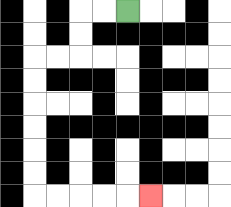{'start': '[5, 0]', 'end': '[6, 8]', 'path_directions': 'L,L,D,D,L,L,D,D,D,D,D,D,R,R,R,R,R', 'path_coordinates': '[[5, 0], [4, 0], [3, 0], [3, 1], [3, 2], [2, 2], [1, 2], [1, 3], [1, 4], [1, 5], [1, 6], [1, 7], [1, 8], [2, 8], [3, 8], [4, 8], [5, 8], [6, 8]]'}